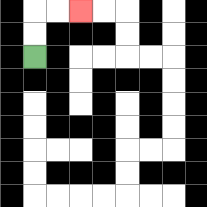{'start': '[1, 2]', 'end': '[3, 0]', 'path_directions': 'U,U,R,R', 'path_coordinates': '[[1, 2], [1, 1], [1, 0], [2, 0], [3, 0]]'}